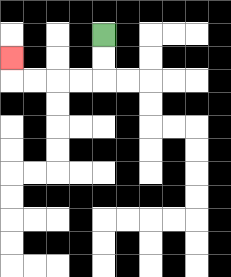{'start': '[4, 1]', 'end': '[0, 2]', 'path_directions': 'D,D,L,L,L,L,U', 'path_coordinates': '[[4, 1], [4, 2], [4, 3], [3, 3], [2, 3], [1, 3], [0, 3], [0, 2]]'}